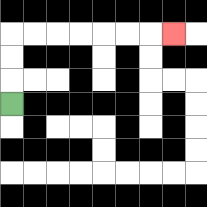{'start': '[0, 4]', 'end': '[7, 1]', 'path_directions': 'U,U,U,R,R,R,R,R,R,R', 'path_coordinates': '[[0, 4], [0, 3], [0, 2], [0, 1], [1, 1], [2, 1], [3, 1], [4, 1], [5, 1], [6, 1], [7, 1]]'}